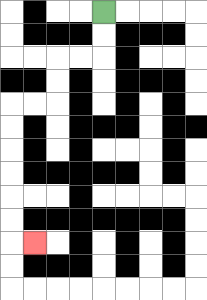{'start': '[4, 0]', 'end': '[1, 10]', 'path_directions': 'D,D,L,L,D,D,L,L,D,D,D,D,D,D,R', 'path_coordinates': '[[4, 0], [4, 1], [4, 2], [3, 2], [2, 2], [2, 3], [2, 4], [1, 4], [0, 4], [0, 5], [0, 6], [0, 7], [0, 8], [0, 9], [0, 10], [1, 10]]'}